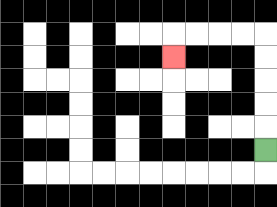{'start': '[11, 6]', 'end': '[7, 2]', 'path_directions': 'U,U,U,U,U,L,L,L,L,D', 'path_coordinates': '[[11, 6], [11, 5], [11, 4], [11, 3], [11, 2], [11, 1], [10, 1], [9, 1], [8, 1], [7, 1], [7, 2]]'}